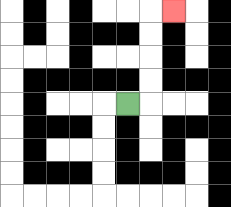{'start': '[5, 4]', 'end': '[7, 0]', 'path_directions': 'R,U,U,U,U,R', 'path_coordinates': '[[5, 4], [6, 4], [6, 3], [6, 2], [6, 1], [6, 0], [7, 0]]'}